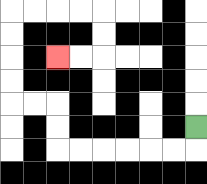{'start': '[8, 5]', 'end': '[2, 2]', 'path_directions': 'D,L,L,L,L,L,L,U,U,L,L,U,U,U,U,R,R,R,R,D,D,L,L', 'path_coordinates': '[[8, 5], [8, 6], [7, 6], [6, 6], [5, 6], [4, 6], [3, 6], [2, 6], [2, 5], [2, 4], [1, 4], [0, 4], [0, 3], [0, 2], [0, 1], [0, 0], [1, 0], [2, 0], [3, 0], [4, 0], [4, 1], [4, 2], [3, 2], [2, 2]]'}